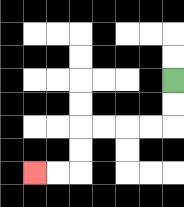{'start': '[7, 3]', 'end': '[1, 7]', 'path_directions': 'D,D,L,L,L,L,D,D,L,L', 'path_coordinates': '[[7, 3], [7, 4], [7, 5], [6, 5], [5, 5], [4, 5], [3, 5], [3, 6], [3, 7], [2, 7], [1, 7]]'}